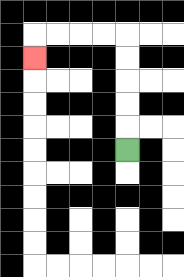{'start': '[5, 6]', 'end': '[1, 2]', 'path_directions': 'U,U,U,U,U,L,L,L,L,D', 'path_coordinates': '[[5, 6], [5, 5], [5, 4], [5, 3], [5, 2], [5, 1], [4, 1], [3, 1], [2, 1], [1, 1], [1, 2]]'}